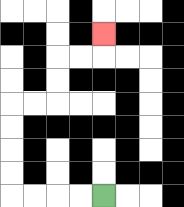{'start': '[4, 8]', 'end': '[4, 1]', 'path_directions': 'L,L,L,L,U,U,U,U,R,R,U,U,R,R,U', 'path_coordinates': '[[4, 8], [3, 8], [2, 8], [1, 8], [0, 8], [0, 7], [0, 6], [0, 5], [0, 4], [1, 4], [2, 4], [2, 3], [2, 2], [3, 2], [4, 2], [4, 1]]'}